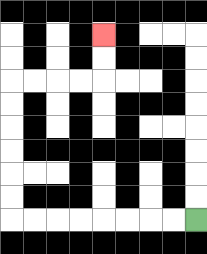{'start': '[8, 9]', 'end': '[4, 1]', 'path_directions': 'L,L,L,L,L,L,L,L,U,U,U,U,U,U,R,R,R,R,U,U', 'path_coordinates': '[[8, 9], [7, 9], [6, 9], [5, 9], [4, 9], [3, 9], [2, 9], [1, 9], [0, 9], [0, 8], [0, 7], [0, 6], [0, 5], [0, 4], [0, 3], [1, 3], [2, 3], [3, 3], [4, 3], [4, 2], [4, 1]]'}